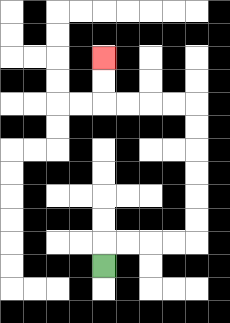{'start': '[4, 11]', 'end': '[4, 2]', 'path_directions': 'U,R,R,R,R,U,U,U,U,U,U,L,L,L,L,U,U', 'path_coordinates': '[[4, 11], [4, 10], [5, 10], [6, 10], [7, 10], [8, 10], [8, 9], [8, 8], [8, 7], [8, 6], [8, 5], [8, 4], [7, 4], [6, 4], [5, 4], [4, 4], [4, 3], [4, 2]]'}